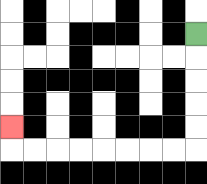{'start': '[8, 1]', 'end': '[0, 5]', 'path_directions': 'D,D,D,D,D,L,L,L,L,L,L,L,L,U', 'path_coordinates': '[[8, 1], [8, 2], [8, 3], [8, 4], [8, 5], [8, 6], [7, 6], [6, 6], [5, 6], [4, 6], [3, 6], [2, 6], [1, 6], [0, 6], [0, 5]]'}